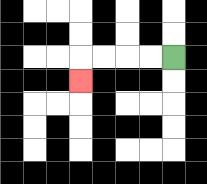{'start': '[7, 2]', 'end': '[3, 3]', 'path_directions': 'L,L,L,L,D', 'path_coordinates': '[[7, 2], [6, 2], [5, 2], [4, 2], [3, 2], [3, 3]]'}